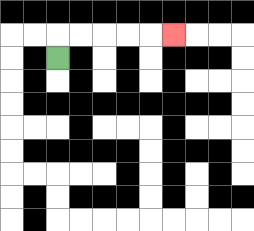{'start': '[2, 2]', 'end': '[7, 1]', 'path_directions': 'U,R,R,R,R,R', 'path_coordinates': '[[2, 2], [2, 1], [3, 1], [4, 1], [5, 1], [6, 1], [7, 1]]'}